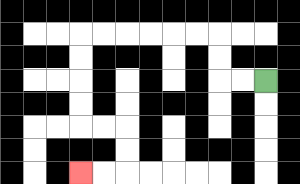{'start': '[11, 3]', 'end': '[3, 7]', 'path_directions': 'L,L,U,U,L,L,L,L,L,L,D,D,D,D,R,R,D,D,L,L', 'path_coordinates': '[[11, 3], [10, 3], [9, 3], [9, 2], [9, 1], [8, 1], [7, 1], [6, 1], [5, 1], [4, 1], [3, 1], [3, 2], [3, 3], [3, 4], [3, 5], [4, 5], [5, 5], [5, 6], [5, 7], [4, 7], [3, 7]]'}